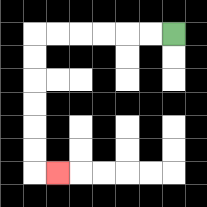{'start': '[7, 1]', 'end': '[2, 7]', 'path_directions': 'L,L,L,L,L,L,D,D,D,D,D,D,R', 'path_coordinates': '[[7, 1], [6, 1], [5, 1], [4, 1], [3, 1], [2, 1], [1, 1], [1, 2], [1, 3], [1, 4], [1, 5], [1, 6], [1, 7], [2, 7]]'}